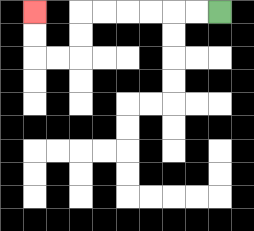{'start': '[9, 0]', 'end': '[1, 0]', 'path_directions': 'L,L,L,L,L,L,D,D,L,L,U,U', 'path_coordinates': '[[9, 0], [8, 0], [7, 0], [6, 0], [5, 0], [4, 0], [3, 0], [3, 1], [3, 2], [2, 2], [1, 2], [1, 1], [1, 0]]'}